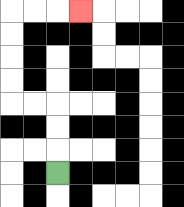{'start': '[2, 7]', 'end': '[3, 0]', 'path_directions': 'U,U,U,L,L,U,U,U,U,R,R,R', 'path_coordinates': '[[2, 7], [2, 6], [2, 5], [2, 4], [1, 4], [0, 4], [0, 3], [0, 2], [0, 1], [0, 0], [1, 0], [2, 0], [3, 0]]'}